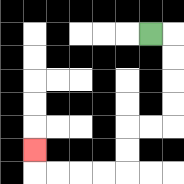{'start': '[6, 1]', 'end': '[1, 6]', 'path_directions': 'R,D,D,D,D,L,L,D,D,L,L,L,L,U', 'path_coordinates': '[[6, 1], [7, 1], [7, 2], [7, 3], [7, 4], [7, 5], [6, 5], [5, 5], [5, 6], [5, 7], [4, 7], [3, 7], [2, 7], [1, 7], [1, 6]]'}